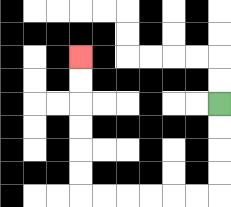{'start': '[9, 4]', 'end': '[3, 2]', 'path_directions': 'D,D,D,D,L,L,L,L,L,L,U,U,U,U,U,U', 'path_coordinates': '[[9, 4], [9, 5], [9, 6], [9, 7], [9, 8], [8, 8], [7, 8], [6, 8], [5, 8], [4, 8], [3, 8], [3, 7], [3, 6], [3, 5], [3, 4], [3, 3], [3, 2]]'}